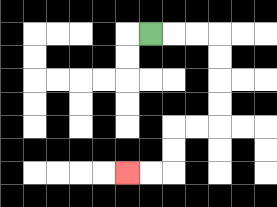{'start': '[6, 1]', 'end': '[5, 7]', 'path_directions': 'R,R,R,D,D,D,D,L,L,D,D,L,L', 'path_coordinates': '[[6, 1], [7, 1], [8, 1], [9, 1], [9, 2], [9, 3], [9, 4], [9, 5], [8, 5], [7, 5], [7, 6], [7, 7], [6, 7], [5, 7]]'}